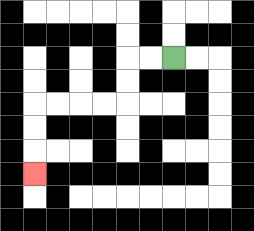{'start': '[7, 2]', 'end': '[1, 7]', 'path_directions': 'L,L,D,D,L,L,L,L,D,D,D', 'path_coordinates': '[[7, 2], [6, 2], [5, 2], [5, 3], [5, 4], [4, 4], [3, 4], [2, 4], [1, 4], [1, 5], [1, 6], [1, 7]]'}